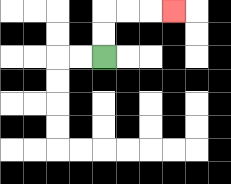{'start': '[4, 2]', 'end': '[7, 0]', 'path_directions': 'U,U,R,R,R', 'path_coordinates': '[[4, 2], [4, 1], [4, 0], [5, 0], [6, 0], [7, 0]]'}